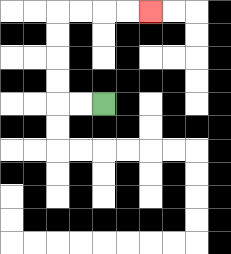{'start': '[4, 4]', 'end': '[6, 0]', 'path_directions': 'L,L,U,U,U,U,R,R,R,R', 'path_coordinates': '[[4, 4], [3, 4], [2, 4], [2, 3], [2, 2], [2, 1], [2, 0], [3, 0], [4, 0], [5, 0], [6, 0]]'}